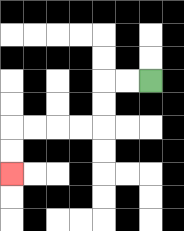{'start': '[6, 3]', 'end': '[0, 7]', 'path_directions': 'L,L,D,D,L,L,L,L,D,D', 'path_coordinates': '[[6, 3], [5, 3], [4, 3], [4, 4], [4, 5], [3, 5], [2, 5], [1, 5], [0, 5], [0, 6], [0, 7]]'}